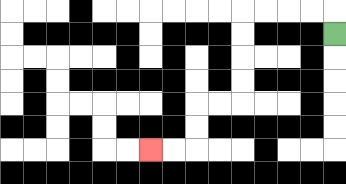{'start': '[14, 1]', 'end': '[6, 6]', 'path_directions': 'U,L,L,L,L,D,D,D,D,L,L,D,D,L,L', 'path_coordinates': '[[14, 1], [14, 0], [13, 0], [12, 0], [11, 0], [10, 0], [10, 1], [10, 2], [10, 3], [10, 4], [9, 4], [8, 4], [8, 5], [8, 6], [7, 6], [6, 6]]'}